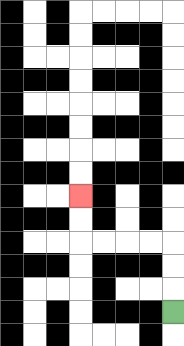{'start': '[7, 13]', 'end': '[3, 8]', 'path_directions': 'U,U,U,L,L,L,L,U,U', 'path_coordinates': '[[7, 13], [7, 12], [7, 11], [7, 10], [6, 10], [5, 10], [4, 10], [3, 10], [3, 9], [3, 8]]'}